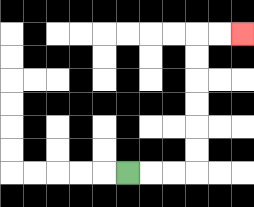{'start': '[5, 7]', 'end': '[10, 1]', 'path_directions': 'R,R,R,U,U,U,U,U,U,R,R', 'path_coordinates': '[[5, 7], [6, 7], [7, 7], [8, 7], [8, 6], [8, 5], [8, 4], [8, 3], [8, 2], [8, 1], [9, 1], [10, 1]]'}